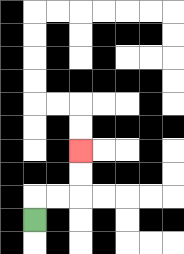{'start': '[1, 9]', 'end': '[3, 6]', 'path_directions': 'U,R,R,U,U', 'path_coordinates': '[[1, 9], [1, 8], [2, 8], [3, 8], [3, 7], [3, 6]]'}